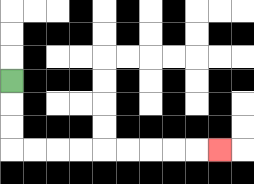{'start': '[0, 3]', 'end': '[9, 6]', 'path_directions': 'D,D,D,R,R,R,R,R,R,R,R,R', 'path_coordinates': '[[0, 3], [0, 4], [0, 5], [0, 6], [1, 6], [2, 6], [3, 6], [4, 6], [5, 6], [6, 6], [7, 6], [8, 6], [9, 6]]'}